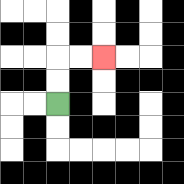{'start': '[2, 4]', 'end': '[4, 2]', 'path_directions': 'U,U,R,R', 'path_coordinates': '[[2, 4], [2, 3], [2, 2], [3, 2], [4, 2]]'}